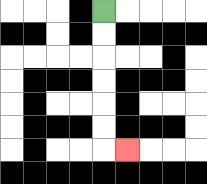{'start': '[4, 0]', 'end': '[5, 6]', 'path_directions': 'D,D,D,D,D,D,R', 'path_coordinates': '[[4, 0], [4, 1], [4, 2], [4, 3], [4, 4], [4, 5], [4, 6], [5, 6]]'}